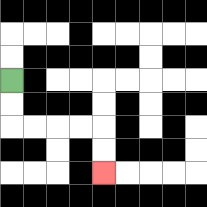{'start': '[0, 3]', 'end': '[4, 7]', 'path_directions': 'D,D,R,R,R,R,D,D', 'path_coordinates': '[[0, 3], [0, 4], [0, 5], [1, 5], [2, 5], [3, 5], [4, 5], [4, 6], [4, 7]]'}